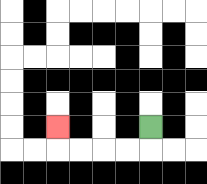{'start': '[6, 5]', 'end': '[2, 5]', 'path_directions': 'D,L,L,L,L,U', 'path_coordinates': '[[6, 5], [6, 6], [5, 6], [4, 6], [3, 6], [2, 6], [2, 5]]'}